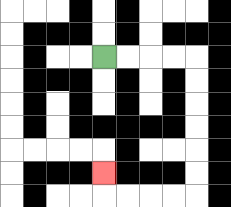{'start': '[4, 2]', 'end': '[4, 7]', 'path_directions': 'R,R,R,R,D,D,D,D,D,D,L,L,L,L,U', 'path_coordinates': '[[4, 2], [5, 2], [6, 2], [7, 2], [8, 2], [8, 3], [8, 4], [8, 5], [8, 6], [8, 7], [8, 8], [7, 8], [6, 8], [5, 8], [4, 8], [4, 7]]'}